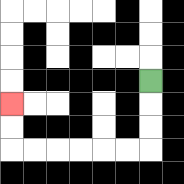{'start': '[6, 3]', 'end': '[0, 4]', 'path_directions': 'D,D,D,L,L,L,L,L,L,U,U', 'path_coordinates': '[[6, 3], [6, 4], [6, 5], [6, 6], [5, 6], [4, 6], [3, 6], [2, 6], [1, 6], [0, 6], [0, 5], [0, 4]]'}